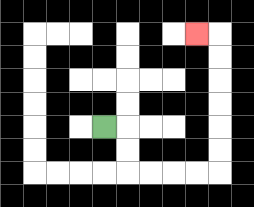{'start': '[4, 5]', 'end': '[8, 1]', 'path_directions': 'R,D,D,R,R,R,R,U,U,U,U,U,U,L', 'path_coordinates': '[[4, 5], [5, 5], [5, 6], [5, 7], [6, 7], [7, 7], [8, 7], [9, 7], [9, 6], [9, 5], [9, 4], [9, 3], [9, 2], [9, 1], [8, 1]]'}